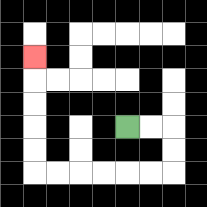{'start': '[5, 5]', 'end': '[1, 2]', 'path_directions': 'R,R,D,D,L,L,L,L,L,L,U,U,U,U,U', 'path_coordinates': '[[5, 5], [6, 5], [7, 5], [7, 6], [7, 7], [6, 7], [5, 7], [4, 7], [3, 7], [2, 7], [1, 7], [1, 6], [1, 5], [1, 4], [1, 3], [1, 2]]'}